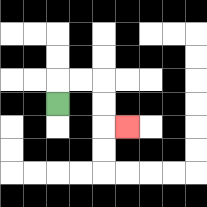{'start': '[2, 4]', 'end': '[5, 5]', 'path_directions': 'U,R,R,D,D,R', 'path_coordinates': '[[2, 4], [2, 3], [3, 3], [4, 3], [4, 4], [4, 5], [5, 5]]'}